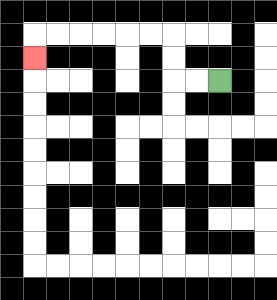{'start': '[9, 3]', 'end': '[1, 2]', 'path_directions': 'L,L,U,U,L,L,L,L,L,L,D', 'path_coordinates': '[[9, 3], [8, 3], [7, 3], [7, 2], [7, 1], [6, 1], [5, 1], [4, 1], [3, 1], [2, 1], [1, 1], [1, 2]]'}